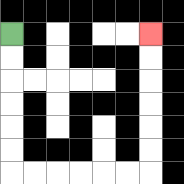{'start': '[0, 1]', 'end': '[6, 1]', 'path_directions': 'D,D,D,D,D,D,R,R,R,R,R,R,U,U,U,U,U,U', 'path_coordinates': '[[0, 1], [0, 2], [0, 3], [0, 4], [0, 5], [0, 6], [0, 7], [1, 7], [2, 7], [3, 7], [4, 7], [5, 7], [6, 7], [6, 6], [6, 5], [6, 4], [6, 3], [6, 2], [6, 1]]'}